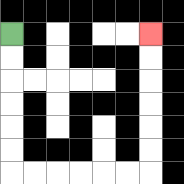{'start': '[0, 1]', 'end': '[6, 1]', 'path_directions': 'D,D,D,D,D,D,R,R,R,R,R,R,U,U,U,U,U,U', 'path_coordinates': '[[0, 1], [0, 2], [0, 3], [0, 4], [0, 5], [0, 6], [0, 7], [1, 7], [2, 7], [3, 7], [4, 7], [5, 7], [6, 7], [6, 6], [6, 5], [6, 4], [6, 3], [6, 2], [6, 1]]'}